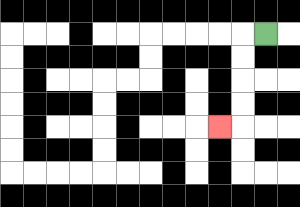{'start': '[11, 1]', 'end': '[9, 5]', 'path_directions': 'L,D,D,D,D,L', 'path_coordinates': '[[11, 1], [10, 1], [10, 2], [10, 3], [10, 4], [10, 5], [9, 5]]'}